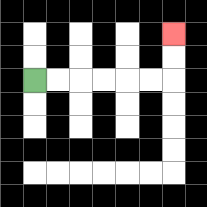{'start': '[1, 3]', 'end': '[7, 1]', 'path_directions': 'R,R,R,R,R,R,U,U', 'path_coordinates': '[[1, 3], [2, 3], [3, 3], [4, 3], [5, 3], [6, 3], [7, 3], [7, 2], [7, 1]]'}